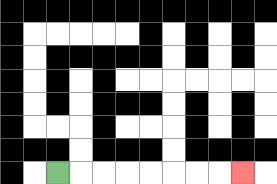{'start': '[2, 7]', 'end': '[10, 7]', 'path_directions': 'R,R,R,R,R,R,R,R', 'path_coordinates': '[[2, 7], [3, 7], [4, 7], [5, 7], [6, 7], [7, 7], [8, 7], [9, 7], [10, 7]]'}